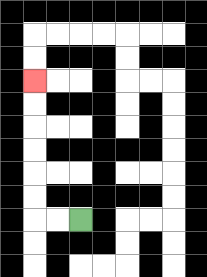{'start': '[3, 9]', 'end': '[1, 3]', 'path_directions': 'L,L,U,U,U,U,U,U', 'path_coordinates': '[[3, 9], [2, 9], [1, 9], [1, 8], [1, 7], [1, 6], [1, 5], [1, 4], [1, 3]]'}